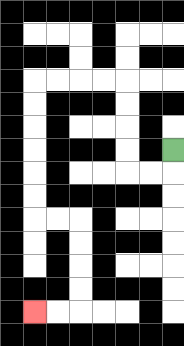{'start': '[7, 6]', 'end': '[1, 13]', 'path_directions': 'D,L,L,U,U,U,U,L,L,L,L,D,D,D,D,D,D,R,R,D,D,D,D,L,L', 'path_coordinates': '[[7, 6], [7, 7], [6, 7], [5, 7], [5, 6], [5, 5], [5, 4], [5, 3], [4, 3], [3, 3], [2, 3], [1, 3], [1, 4], [1, 5], [1, 6], [1, 7], [1, 8], [1, 9], [2, 9], [3, 9], [3, 10], [3, 11], [3, 12], [3, 13], [2, 13], [1, 13]]'}